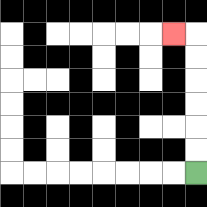{'start': '[8, 7]', 'end': '[7, 1]', 'path_directions': 'U,U,U,U,U,U,L', 'path_coordinates': '[[8, 7], [8, 6], [8, 5], [8, 4], [8, 3], [8, 2], [8, 1], [7, 1]]'}